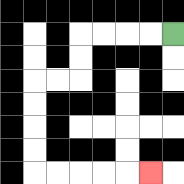{'start': '[7, 1]', 'end': '[6, 7]', 'path_directions': 'L,L,L,L,D,D,L,L,D,D,D,D,R,R,R,R,R', 'path_coordinates': '[[7, 1], [6, 1], [5, 1], [4, 1], [3, 1], [3, 2], [3, 3], [2, 3], [1, 3], [1, 4], [1, 5], [1, 6], [1, 7], [2, 7], [3, 7], [4, 7], [5, 7], [6, 7]]'}